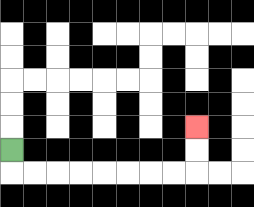{'start': '[0, 6]', 'end': '[8, 5]', 'path_directions': 'D,R,R,R,R,R,R,R,R,U,U', 'path_coordinates': '[[0, 6], [0, 7], [1, 7], [2, 7], [3, 7], [4, 7], [5, 7], [6, 7], [7, 7], [8, 7], [8, 6], [8, 5]]'}